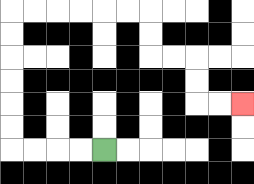{'start': '[4, 6]', 'end': '[10, 4]', 'path_directions': 'L,L,L,L,U,U,U,U,U,U,R,R,R,R,R,R,D,D,R,R,D,D,R,R', 'path_coordinates': '[[4, 6], [3, 6], [2, 6], [1, 6], [0, 6], [0, 5], [0, 4], [0, 3], [0, 2], [0, 1], [0, 0], [1, 0], [2, 0], [3, 0], [4, 0], [5, 0], [6, 0], [6, 1], [6, 2], [7, 2], [8, 2], [8, 3], [8, 4], [9, 4], [10, 4]]'}